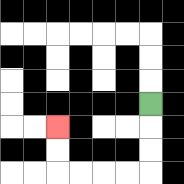{'start': '[6, 4]', 'end': '[2, 5]', 'path_directions': 'D,D,D,L,L,L,L,U,U', 'path_coordinates': '[[6, 4], [6, 5], [6, 6], [6, 7], [5, 7], [4, 7], [3, 7], [2, 7], [2, 6], [2, 5]]'}